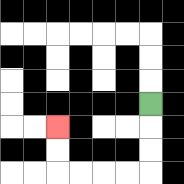{'start': '[6, 4]', 'end': '[2, 5]', 'path_directions': 'D,D,D,L,L,L,L,U,U', 'path_coordinates': '[[6, 4], [6, 5], [6, 6], [6, 7], [5, 7], [4, 7], [3, 7], [2, 7], [2, 6], [2, 5]]'}